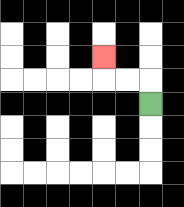{'start': '[6, 4]', 'end': '[4, 2]', 'path_directions': 'U,L,L,U', 'path_coordinates': '[[6, 4], [6, 3], [5, 3], [4, 3], [4, 2]]'}